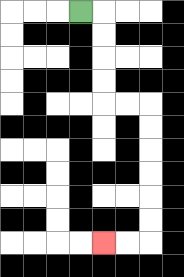{'start': '[3, 0]', 'end': '[4, 10]', 'path_directions': 'R,D,D,D,D,R,R,D,D,D,D,D,D,L,L', 'path_coordinates': '[[3, 0], [4, 0], [4, 1], [4, 2], [4, 3], [4, 4], [5, 4], [6, 4], [6, 5], [6, 6], [6, 7], [6, 8], [6, 9], [6, 10], [5, 10], [4, 10]]'}